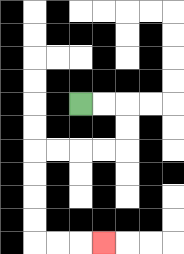{'start': '[3, 4]', 'end': '[4, 10]', 'path_directions': 'R,R,D,D,L,L,L,L,D,D,D,D,R,R,R', 'path_coordinates': '[[3, 4], [4, 4], [5, 4], [5, 5], [5, 6], [4, 6], [3, 6], [2, 6], [1, 6], [1, 7], [1, 8], [1, 9], [1, 10], [2, 10], [3, 10], [4, 10]]'}